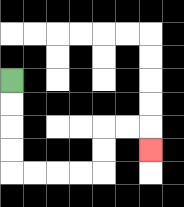{'start': '[0, 3]', 'end': '[6, 6]', 'path_directions': 'D,D,D,D,R,R,R,R,U,U,R,R,D', 'path_coordinates': '[[0, 3], [0, 4], [0, 5], [0, 6], [0, 7], [1, 7], [2, 7], [3, 7], [4, 7], [4, 6], [4, 5], [5, 5], [6, 5], [6, 6]]'}